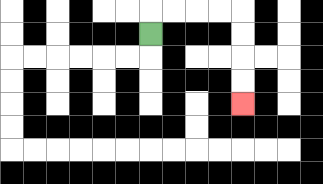{'start': '[6, 1]', 'end': '[10, 4]', 'path_directions': 'U,R,R,R,R,D,D,D,D', 'path_coordinates': '[[6, 1], [6, 0], [7, 0], [8, 0], [9, 0], [10, 0], [10, 1], [10, 2], [10, 3], [10, 4]]'}